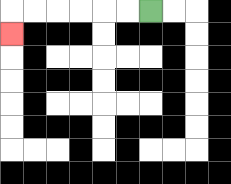{'start': '[6, 0]', 'end': '[0, 1]', 'path_directions': 'L,L,L,L,L,L,D', 'path_coordinates': '[[6, 0], [5, 0], [4, 0], [3, 0], [2, 0], [1, 0], [0, 0], [0, 1]]'}